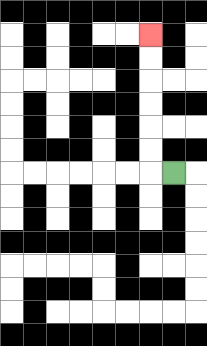{'start': '[7, 7]', 'end': '[6, 1]', 'path_directions': 'L,U,U,U,U,U,U', 'path_coordinates': '[[7, 7], [6, 7], [6, 6], [6, 5], [6, 4], [6, 3], [6, 2], [6, 1]]'}